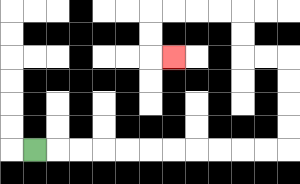{'start': '[1, 6]', 'end': '[7, 2]', 'path_directions': 'R,R,R,R,R,R,R,R,R,R,R,U,U,U,U,L,L,U,U,L,L,L,L,D,D,R', 'path_coordinates': '[[1, 6], [2, 6], [3, 6], [4, 6], [5, 6], [6, 6], [7, 6], [8, 6], [9, 6], [10, 6], [11, 6], [12, 6], [12, 5], [12, 4], [12, 3], [12, 2], [11, 2], [10, 2], [10, 1], [10, 0], [9, 0], [8, 0], [7, 0], [6, 0], [6, 1], [6, 2], [7, 2]]'}